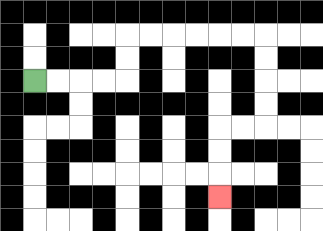{'start': '[1, 3]', 'end': '[9, 8]', 'path_directions': 'R,R,R,R,U,U,R,R,R,R,R,R,D,D,D,D,L,L,D,D,D', 'path_coordinates': '[[1, 3], [2, 3], [3, 3], [4, 3], [5, 3], [5, 2], [5, 1], [6, 1], [7, 1], [8, 1], [9, 1], [10, 1], [11, 1], [11, 2], [11, 3], [11, 4], [11, 5], [10, 5], [9, 5], [9, 6], [9, 7], [9, 8]]'}